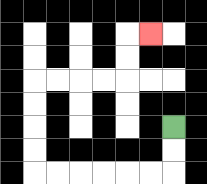{'start': '[7, 5]', 'end': '[6, 1]', 'path_directions': 'D,D,L,L,L,L,L,L,U,U,U,U,R,R,R,R,U,U,R', 'path_coordinates': '[[7, 5], [7, 6], [7, 7], [6, 7], [5, 7], [4, 7], [3, 7], [2, 7], [1, 7], [1, 6], [1, 5], [1, 4], [1, 3], [2, 3], [3, 3], [4, 3], [5, 3], [5, 2], [5, 1], [6, 1]]'}